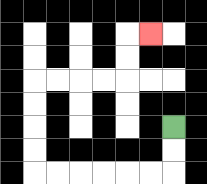{'start': '[7, 5]', 'end': '[6, 1]', 'path_directions': 'D,D,L,L,L,L,L,L,U,U,U,U,R,R,R,R,U,U,R', 'path_coordinates': '[[7, 5], [7, 6], [7, 7], [6, 7], [5, 7], [4, 7], [3, 7], [2, 7], [1, 7], [1, 6], [1, 5], [1, 4], [1, 3], [2, 3], [3, 3], [4, 3], [5, 3], [5, 2], [5, 1], [6, 1]]'}